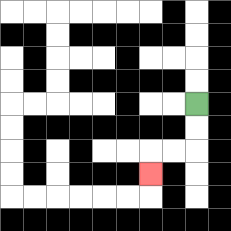{'start': '[8, 4]', 'end': '[6, 7]', 'path_directions': 'D,D,L,L,D', 'path_coordinates': '[[8, 4], [8, 5], [8, 6], [7, 6], [6, 6], [6, 7]]'}